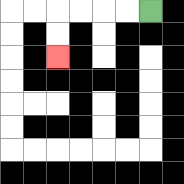{'start': '[6, 0]', 'end': '[2, 2]', 'path_directions': 'L,L,L,L,D,D', 'path_coordinates': '[[6, 0], [5, 0], [4, 0], [3, 0], [2, 0], [2, 1], [2, 2]]'}